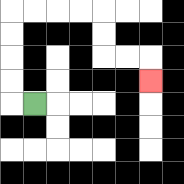{'start': '[1, 4]', 'end': '[6, 3]', 'path_directions': 'L,U,U,U,U,R,R,R,R,D,D,R,R,D', 'path_coordinates': '[[1, 4], [0, 4], [0, 3], [0, 2], [0, 1], [0, 0], [1, 0], [2, 0], [3, 0], [4, 0], [4, 1], [4, 2], [5, 2], [6, 2], [6, 3]]'}